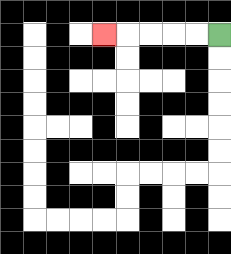{'start': '[9, 1]', 'end': '[4, 1]', 'path_directions': 'L,L,L,L,L', 'path_coordinates': '[[9, 1], [8, 1], [7, 1], [6, 1], [5, 1], [4, 1]]'}